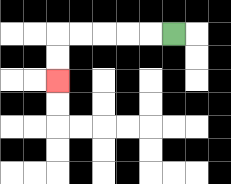{'start': '[7, 1]', 'end': '[2, 3]', 'path_directions': 'L,L,L,L,L,D,D', 'path_coordinates': '[[7, 1], [6, 1], [5, 1], [4, 1], [3, 1], [2, 1], [2, 2], [2, 3]]'}